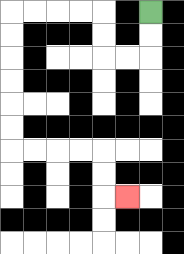{'start': '[6, 0]', 'end': '[5, 8]', 'path_directions': 'D,D,L,L,U,U,L,L,L,L,D,D,D,D,D,D,R,R,R,R,D,D,R', 'path_coordinates': '[[6, 0], [6, 1], [6, 2], [5, 2], [4, 2], [4, 1], [4, 0], [3, 0], [2, 0], [1, 0], [0, 0], [0, 1], [0, 2], [0, 3], [0, 4], [0, 5], [0, 6], [1, 6], [2, 6], [3, 6], [4, 6], [4, 7], [4, 8], [5, 8]]'}